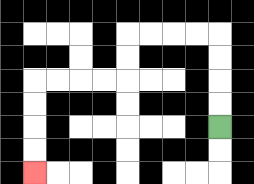{'start': '[9, 5]', 'end': '[1, 7]', 'path_directions': 'U,U,U,U,L,L,L,L,D,D,L,L,L,L,D,D,D,D', 'path_coordinates': '[[9, 5], [9, 4], [9, 3], [9, 2], [9, 1], [8, 1], [7, 1], [6, 1], [5, 1], [5, 2], [5, 3], [4, 3], [3, 3], [2, 3], [1, 3], [1, 4], [1, 5], [1, 6], [1, 7]]'}